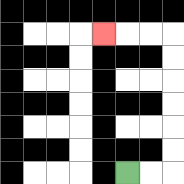{'start': '[5, 7]', 'end': '[4, 1]', 'path_directions': 'R,R,U,U,U,U,U,U,L,L,L', 'path_coordinates': '[[5, 7], [6, 7], [7, 7], [7, 6], [7, 5], [7, 4], [7, 3], [7, 2], [7, 1], [6, 1], [5, 1], [4, 1]]'}